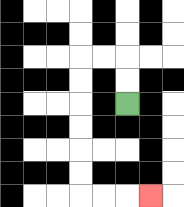{'start': '[5, 4]', 'end': '[6, 8]', 'path_directions': 'U,U,L,L,D,D,D,D,D,D,R,R,R', 'path_coordinates': '[[5, 4], [5, 3], [5, 2], [4, 2], [3, 2], [3, 3], [3, 4], [3, 5], [3, 6], [3, 7], [3, 8], [4, 8], [5, 8], [6, 8]]'}